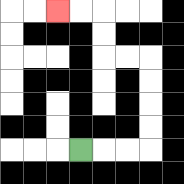{'start': '[3, 6]', 'end': '[2, 0]', 'path_directions': 'R,R,R,U,U,U,U,L,L,U,U,L,L', 'path_coordinates': '[[3, 6], [4, 6], [5, 6], [6, 6], [6, 5], [6, 4], [6, 3], [6, 2], [5, 2], [4, 2], [4, 1], [4, 0], [3, 0], [2, 0]]'}